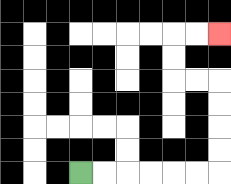{'start': '[3, 7]', 'end': '[9, 1]', 'path_directions': 'R,R,R,R,R,R,U,U,U,U,L,L,U,U,R,R', 'path_coordinates': '[[3, 7], [4, 7], [5, 7], [6, 7], [7, 7], [8, 7], [9, 7], [9, 6], [9, 5], [9, 4], [9, 3], [8, 3], [7, 3], [7, 2], [7, 1], [8, 1], [9, 1]]'}